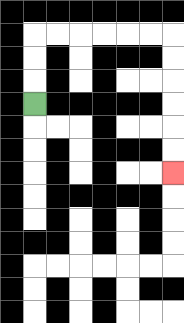{'start': '[1, 4]', 'end': '[7, 7]', 'path_directions': 'U,U,U,R,R,R,R,R,R,D,D,D,D,D,D', 'path_coordinates': '[[1, 4], [1, 3], [1, 2], [1, 1], [2, 1], [3, 1], [4, 1], [5, 1], [6, 1], [7, 1], [7, 2], [7, 3], [7, 4], [7, 5], [7, 6], [7, 7]]'}